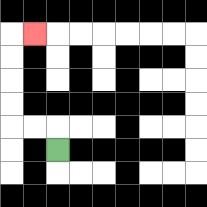{'start': '[2, 6]', 'end': '[1, 1]', 'path_directions': 'U,L,L,U,U,U,U,R', 'path_coordinates': '[[2, 6], [2, 5], [1, 5], [0, 5], [0, 4], [0, 3], [0, 2], [0, 1], [1, 1]]'}